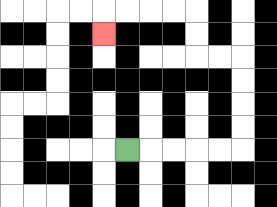{'start': '[5, 6]', 'end': '[4, 1]', 'path_directions': 'R,R,R,R,R,U,U,U,U,L,L,U,U,L,L,L,L,D', 'path_coordinates': '[[5, 6], [6, 6], [7, 6], [8, 6], [9, 6], [10, 6], [10, 5], [10, 4], [10, 3], [10, 2], [9, 2], [8, 2], [8, 1], [8, 0], [7, 0], [6, 0], [5, 0], [4, 0], [4, 1]]'}